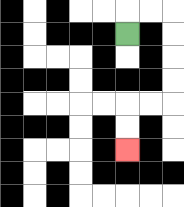{'start': '[5, 1]', 'end': '[5, 6]', 'path_directions': 'U,R,R,D,D,D,D,L,L,D,D', 'path_coordinates': '[[5, 1], [5, 0], [6, 0], [7, 0], [7, 1], [7, 2], [7, 3], [7, 4], [6, 4], [5, 4], [5, 5], [5, 6]]'}